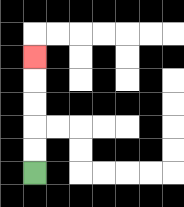{'start': '[1, 7]', 'end': '[1, 2]', 'path_directions': 'U,U,U,U,U', 'path_coordinates': '[[1, 7], [1, 6], [1, 5], [1, 4], [1, 3], [1, 2]]'}